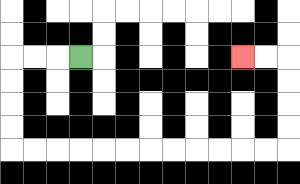{'start': '[3, 2]', 'end': '[10, 2]', 'path_directions': 'L,L,L,D,D,D,D,R,R,R,R,R,R,R,R,R,R,R,R,U,U,U,U,L,L', 'path_coordinates': '[[3, 2], [2, 2], [1, 2], [0, 2], [0, 3], [0, 4], [0, 5], [0, 6], [1, 6], [2, 6], [3, 6], [4, 6], [5, 6], [6, 6], [7, 6], [8, 6], [9, 6], [10, 6], [11, 6], [12, 6], [12, 5], [12, 4], [12, 3], [12, 2], [11, 2], [10, 2]]'}